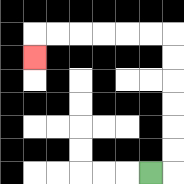{'start': '[6, 7]', 'end': '[1, 2]', 'path_directions': 'R,U,U,U,U,U,U,L,L,L,L,L,L,D', 'path_coordinates': '[[6, 7], [7, 7], [7, 6], [7, 5], [7, 4], [7, 3], [7, 2], [7, 1], [6, 1], [5, 1], [4, 1], [3, 1], [2, 1], [1, 1], [1, 2]]'}